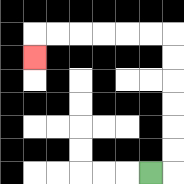{'start': '[6, 7]', 'end': '[1, 2]', 'path_directions': 'R,U,U,U,U,U,U,L,L,L,L,L,L,D', 'path_coordinates': '[[6, 7], [7, 7], [7, 6], [7, 5], [7, 4], [7, 3], [7, 2], [7, 1], [6, 1], [5, 1], [4, 1], [3, 1], [2, 1], [1, 1], [1, 2]]'}